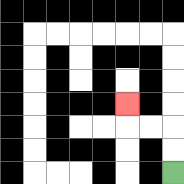{'start': '[7, 7]', 'end': '[5, 4]', 'path_directions': 'U,U,L,L,U', 'path_coordinates': '[[7, 7], [7, 6], [7, 5], [6, 5], [5, 5], [5, 4]]'}